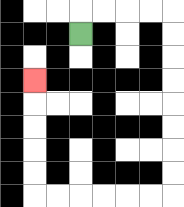{'start': '[3, 1]', 'end': '[1, 3]', 'path_directions': 'U,R,R,R,R,D,D,D,D,D,D,D,D,L,L,L,L,L,L,U,U,U,U,U', 'path_coordinates': '[[3, 1], [3, 0], [4, 0], [5, 0], [6, 0], [7, 0], [7, 1], [7, 2], [7, 3], [7, 4], [7, 5], [7, 6], [7, 7], [7, 8], [6, 8], [5, 8], [4, 8], [3, 8], [2, 8], [1, 8], [1, 7], [1, 6], [1, 5], [1, 4], [1, 3]]'}